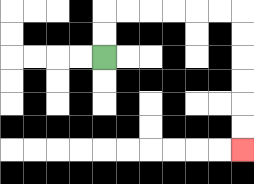{'start': '[4, 2]', 'end': '[10, 6]', 'path_directions': 'U,U,R,R,R,R,R,R,D,D,D,D,D,D', 'path_coordinates': '[[4, 2], [4, 1], [4, 0], [5, 0], [6, 0], [7, 0], [8, 0], [9, 0], [10, 0], [10, 1], [10, 2], [10, 3], [10, 4], [10, 5], [10, 6]]'}